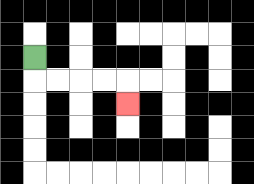{'start': '[1, 2]', 'end': '[5, 4]', 'path_directions': 'D,R,R,R,R,D', 'path_coordinates': '[[1, 2], [1, 3], [2, 3], [3, 3], [4, 3], [5, 3], [5, 4]]'}